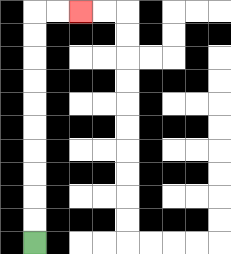{'start': '[1, 10]', 'end': '[3, 0]', 'path_directions': 'U,U,U,U,U,U,U,U,U,U,R,R', 'path_coordinates': '[[1, 10], [1, 9], [1, 8], [1, 7], [1, 6], [1, 5], [1, 4], [1, 3], [1, 2], [1, 1], [1, 0], [2, 0], [3, 0]]'}